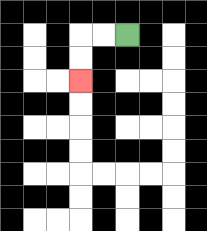{'start': '[5, 1]', 'end': '[3, 3]', 'path_directions': 'L,L,D,D', 'path_coordinates': '[[5, 1], [4, 1], [3, 1], [3, 2], [3, 3]]'}